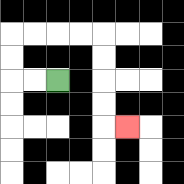{'start': '[2, 3]', 'end': '[5, 5]', 'path_directions': 'L,L,U,U,R,R,R,R,D,D,D,D,R', 'path_coordinates': '[[2, 3], [1, 3], [0, 3], [0, 2], [0, 1], [1, 1], [2, 1], [3, 1], [4, 1], [4, 2], [4, 3], [4, 4], [4, 5], [5, 5]]'}